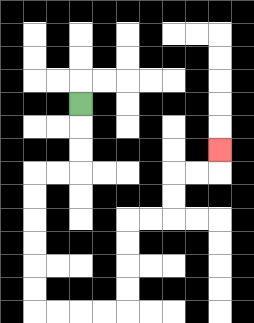{'start': '[3, 4]', 'end': '[9, 6]', 'path_directions': 'D,D,D,L,L,D,D,D,D,D,D,R,R,R,R,U,U,U,U,R,R,U,U,R,R,U', 'path_coordinates': '[[3, 4], [3, 5], [3, 6], [3, 7], [2, 7], [1, 7], [1, 8], [1, 9], [1, 10], [1, 11], [1, 12], [1, 13], [2, 13], [3, 13], [4, 13], [5, 13], [5, 12], [5, 11], [5, 10], [5, 9], [6, 9], [7, 9], [7, 8], [7, 7], [8, 7], [9, 7], [9, 6]]'}